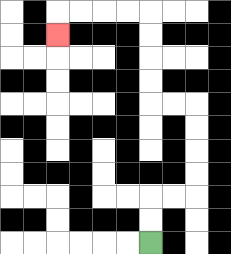{'start': '[6, 10]', 'end': '[2, 1]', 'path_directions': 'U,U,R,R,U,U,U,U,L,L,U,U,U,U,L,L,L,L,D', 'path_coordinates': '[[6, 10], [6, 9], [6, 8], [7, 8], [8, 8], [8, 7], [8, 6], [8, 5], [8, 4], [7, 4], [6, 4], [6, 3], [6, 2], [6, 1], [6, 0], [5, 0], [4, 0], [3, 0], [2, 0], [2, 1]]'}